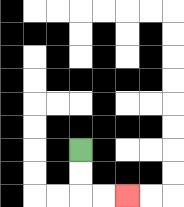{'start': '[3, 6]', 'end': '[5, 8]', 'path_directions': 'D,D,R,R', 'path_coordinates': '[[3, 6], [3, 7], [3, 8], [4, 8], [5, 8]]'}